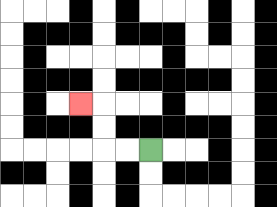{'start': '[6, 6]', 'end': '[3, 4]', 'path_directions': 'L,L,U,U,L', 'path_coordinates': '[[6, 6], [5, 6], [4, 6], [4, 5], [4, 4], [3, 4]]'}